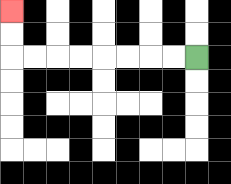{'start': '[8, 2]', 'end': '[0, 0]', 'path_directions': 'L,L,L,L,L,L,L,L,U,U', 'path_coordinates': '[[8, 2], [7, 2], [6, 2], [5, 2], [4, 2], [3, 2], [2, 2], [1, 2], [0, 2], [0, 1], [0, 0]]'}